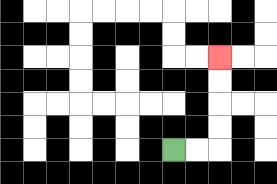{'start': '[7, 6]', 'end': '[9, 2]', 'path_directions': 'R,R,U,U,U,U', 'path_coordinates': '[[7, 6], [8, 6], [9, 6], [9, 5], [9, 4], [9, 3], [9, 2]]'}